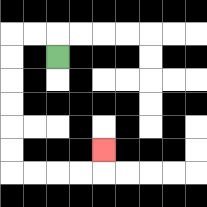{'start': '[2, 2]', 'end': '[4, 6]', 'path_directions': 'U,L,L,D,D,D,D,D,D,R,R,R,R,U', 'path_coordinates': '[[2, 2], [2, 1], [1, 1], [0, 1], [0, 2], [0, 3], [0, 4], [0, 5], [0, 6], [0, 7], [1, 7], [2, 7], [3, 7], [4, 7], [4, 6]]'}